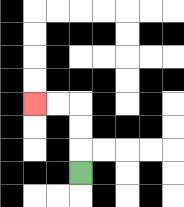{'start': '[3, 7]', 'end': '[1, 4]', 'path_directions': 'U,U,U,L,L', 'path_coordinates': '[[3, 7], [3, 6], [3, 5], [3, 4], [2, 4], [1, 4]]'}